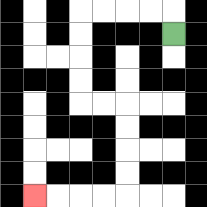{'start': '[7, 1]', 'end': '[1, 8]', 'path_directions': 'U,L,L,L,L,D,D,D,D,R,R,D,D,D,D,L,L,L,L', 'path_coordinates': '[[7, 1], [7, 0], [6, 0], [5, 0], [4, 0], [3, 0], [3, 1], [3, 2], [3, 3], [3, 4], [4, 4], [5, 4], [5, 5], [5, 6], [5, 7], [5, 8], [4, 8], [3, 8], [2, 8], [1, 8]]'}